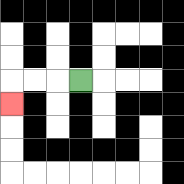{'start': '[3, 3]', 'end': '[0, 4]', 'path_directions': 'L,L,L,D', 'path_coordinates': '[[3, 3], [2, 3], [1, 3], [0, 3], [0, 4]]'}